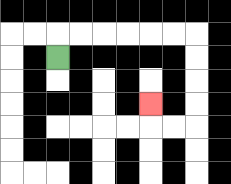{'start': '[2, 2]', 'end': '[6, 4]', 'path_directions': 'U,R,R,R,R,R,R,D,D,D,D,L,L,U', 'path_coordinates': '[[2, 2], [2, 1], [3, 1], [4, 1], [5, 1], [6, 1], [7, 1], [8, 1], [8, 2], [8, 3], [8, 4], [8, 5], [7, 5], [6, 5], [6, 4]]'}